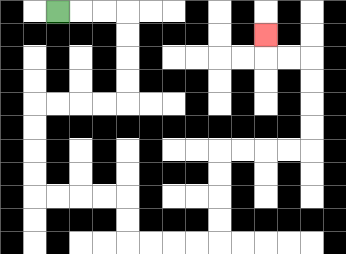{'start': '[2, 0]', 'end': '[11, 1]', 'path_directions': 'R,R,R,D,D,D,D,L,L,L,L,D,D,D,D,R,R,R,R,D,D,R,R,R,R,U,U,U,U,R,R,R,R,U,U,U,U,L,L,U', 'path_coordinates': '[[2, 0], [3, 0], [4, 0], [5, 0], [5, 1], [5, 2], [5, 3], [5, 4], [4, 4], [3, 4], [2, 4], [1, 4], [1, 5], [1, 6], [1, 7], [1, 8], [2, 8], [3, 8], [4, 8], [5, 8], [5, 9], [5, 10], [6, 10], [7, 10], [8, 10], [9, 10], [9, 9], [9, 8], [9, 7], [9, 6], [10, 6], [11, 6], [12, 6], [13, 6], [13, 5], [13, 4], [13, 3], [13, 2], [12, 2], [11, 2], [11, 1]]'}